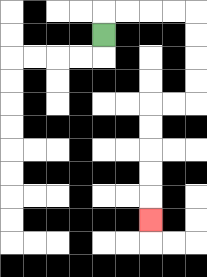{'start': '[4, 1]', 'end': '[6, 9]', 'path_directions': 'U,R,R,R,R,D,D,D,D,L,L,D,D,D,D,D', 'path_coordinates': '[[4, 1], [4, 0], [5, 0], [6, 0], [7, 0], [8, 0], [8, 1], [8, 2], [8, 3], [8, 4], [7, 4], [6, 4], [6, 5], [6, 6], [6, 7], [6, 8], [6, 9]]'}